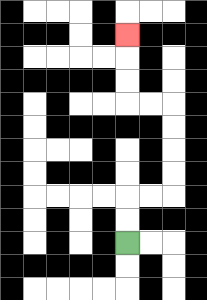{'start': '[5, 10]', 'end': '[5, 1]', 'path_directions': 'U,U,R,R,U,U,U,U,L,L,U,U,U', 'path_coordinates': '[[5, 10], [5, 9], [5, 8], [6, 8], [7, 8], [7, 7], [7, 6], [7, 5], [7, 4], [6, 4], [5, 4], [5, 3], [5, 2], [5, 1]]'}